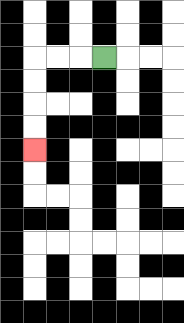{'start': '[4, 2]', 'end': '[1, 6]', 'path_directions': 'L,L,L,D,D,D,D', 'path_coordinates': '[[4, 2], [3, 2], [2, 2], [1, 2], [1, 3], [1, 4], [1, 5], [1, 6]]'}